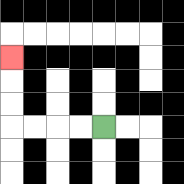{'start': '[4, 5]', 'end': '[0, 2]', 'path_directions': 'L,L,L,L,U,U,U', 'path_coordinates': '[[4, 5], [3, 5], [2, 5], [1, 5], [0, 5], [0, 4], [0, 3], [0, 2]]'}